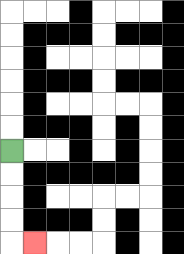{'start': '[0, 6]', 'end': '[1, 10]', 'path_directions': 'D,D,D,D,R', 'path_coordinates': '[[0, 6], [0, 7], [0, 8], [0, 9], [0, 10], [1, 10]]'}